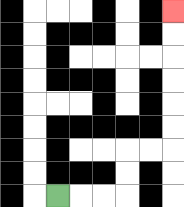{'start': '[2, 8]', 'end': '[7, 0]', 'path_directions': 'R,R,R,U,U,R,R,U,U,U,U,U,U', 'path_coordinates': '[[2, 8], [3, 8], [4, 8], [5, 8], [5, 7], [5, 6], [6, 6], [7, 6], [7, 5], [7, 4], [7, 3], [7, 2], [7, 1], [7, 0]]'}